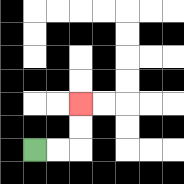{'start': '[1, 6]', 'end': '[3, 4]', 'path_directions': 'R,R,U,U', 'path_coordinates': '[[1, 6], [2, 6], [3, 6], [3, 5], [3, 4]]'}